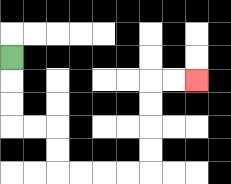{'start': '[0, 2]', 'end': '[8, 3]', 'path_directions': 'D,D,D,R,R,D,D,R,R,R,R,U,U,U,U,R,R', 'path_coordinates': '[[0, 2], [0, 3], [0, 4], [0, 5], [1, 5], [2, 5], [2, 6], [2, 7], [3, 7], [4, 7], [5, 7], [6, 7], [6, 6], [6, 5], [6, 4], [6, 3], [7, 3], [8, 3]]'}